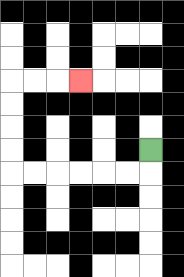{'start': '[6, 6]', 'end': '[3, 3]', 'path_directions': 'D,L,L,L,L,L,L,U,U,U,U,R,R,R', 'path_coordinates': '[[6, 6], [6, 7], [5, 7], [4, 7], [3, 7], [2, 7], [1, 7], [0, 7], [0, 6], [0, 5], [0, 4], [0, 3], [1, 3], [2, 3], [3, 3]]'}